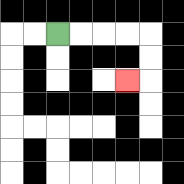{'start': '[2, 1]', 'end': '[5, 3]', 'path_directions': 'R,R,R,R,D,D,L', 'path_coordinates': '[[2, 1], [3, 1], [4, 1], [5, 1], [6, 1], [6, 2], [6, 3], [5, 3]]'}